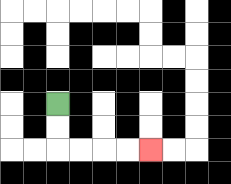{'start': '[2, 4]', 'end': '[6, 6]', 'path_directions': 'D,D,R,R,R,R', 'path_coordinates': '[[2, 4], [2, 5], [2, 6], [3, 6], [4, 6], [5, 6], [6, 6]]'}